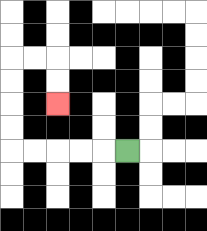{'start': '[5, 6]', 'end': '[2, 4]', 'path_directions': 'L,L,L,L,L,U,U,U,U,R,R,D,D', 'path_coordinates': '[[5, 6], [4, 6], [3, 6], [2, 6], [1, 6], [0, 6], [0, 5], [0, 4], [0, 3], [0, 2], [1, 2], [2, 2], [2, 3], [2, 4]]'}